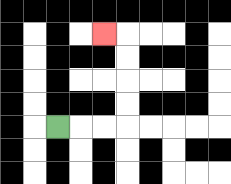{'start': '[2, 5]', 'end': '[4, 1]', 'path_directions': 'R,R,R,U,U,U,U,L', 'path_coordinates': '[[2, 5], [3, 5], [4, 5], [5, 5], [5, 4], [5, 3], [5, 2], [5, 1], [4, 1]]'}